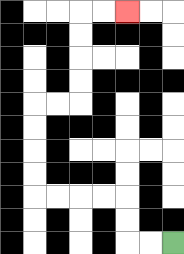{'start': '[7, 10]', 'end': '[5, 0]', 'path_directions': 'L,L,U,U,L,L,L,L,U,U,U,U,R,R,U,U,U,U,R,R', 'path_coordinates': '[[7, 10], [6, 10], [5, 10], [5, 9], [5, 8], [4, 8], [3, 8], [2, 8], [1, 8], [1, 7], [1, 6], [1, 5], [1, 4], [2, 4], [3, 4], [3, 3], [3, 2], [3, 1], [3, 0], [4, 0], [5, 0]]'}